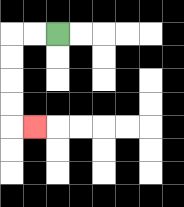{'start': '[2, 1]', 'end': '[1, 5]', 'path_directions': 'L,L,D,D,D,D,R', 'path_coordinates': '[[2, 1], [1, 1], [0, 1], [0, 2], [0, 3], [0, 4], [0, 5], [1, 5]]'}